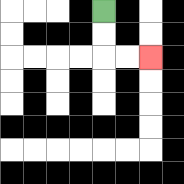{'start': '[4, 0]', 'end': '[6, 2]', 'path_directions': 'D,D,R,R', 'path_coordinates': '[[4, 0], [4, 1], [4, 2], [5, 2], [6, 2]]'}